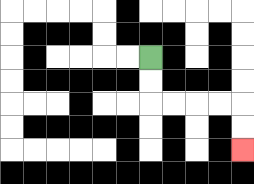{'start': '[6, 2]', 'end': '[10, 6]', 'path_directions': 'D,D,R,R,R,R,D,D', 'path_coordinates': '[[6, 2], [6, 3], [6, 4], [7, 4], [8, 4], [9, 4], [10, 4], [10, 5], [10, 6]]'}